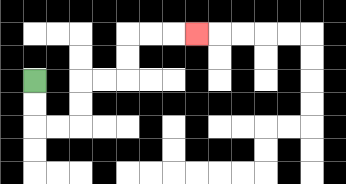{'start': '[1, 3]', 'end': '[8, 1]', 'path_directions': 'D,D,R,R,U,U,R,R,U,U,R,R,R', 'path_coordinates': '[[1, 3], [1, 4], [1, 5], [2, 5], [3, 5], [3, 4], [3, 3], [4, 3], [5, 3], [5, 2], [5, 1], [6, 1], [7, 1], [8, 1]]'}